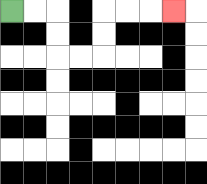{'start': '[0, 0]', 'end': '[7, 0]', 'path_directions': 'R,R,D,D,R,R,U,U,R,R,R', 'path_coordinates': '[[0, 0], [1, 0], [2, 0], [2, 1], [2, 2], [3, 2], [4, 2], [4, 1], [4, 0], [5, 0], [6, 0], [7, 0]]'}